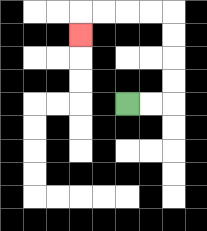{'start': '[5, 4]', 'end': '[3, 1]', 'path_directions': 'R,R,U,U,U,U,L,L,L,L,D', 'path_coordinates': '[[5, 4], [6, 4], [7, 4], [7, 3], [7, 2], [7, 1], [7, 0], [6, 0], [5, 0], [4, 0], [3, 0], [3, 1]]'}